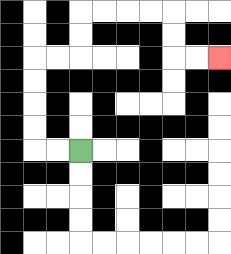{'start': '[3, 6]', 'end': '[9, 2]', 'path_directions': 'L,L,U,U,U,U,R,R,U,U,R,R,R,R,D,D,R,R', 'path_coordinates': '[[3, 6], [2, 6], [1, 6], [1, 5], [1, 4], [1, 3], [1, 2], [2, 2], [3, 2], [3, 1], [3, 0], [4, 0], [5, 0], [6, 0], [7, 0], [7, 1], [7, 2], [8, 2], [9, 2]]'}